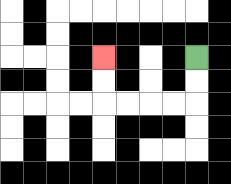{'start': '[8, 2]', 'end': '[4, 2]', 'path_directions': 'D,D,L,L,L,L,U,U', 'path_coordinates': '[[8, 2], [8, 3], [8, 4], [7, 4], [6, 4], [5, 4], [4, 4], [4, 3], [4, 2]]'}